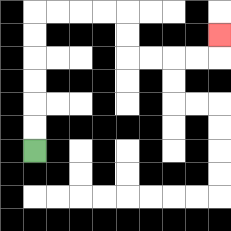{'start': '[1, 6]', 'end': '[9, 1]', 'path_directions': 'U,U,U,U,U,U,R,R,R,R,D,D,R,R,R,R,U', 'path_coordinates': '[[1, 6], [1, 5], [1, 4], [1, 3], [1, 2], [1, 1], [1, 0], [2, 0], [3, 0], [4, 0], [5, 0], [5, 1], [5, 2], [6, 2], [7, 2], [8, 2], [9, 2], [9, 1]]'}